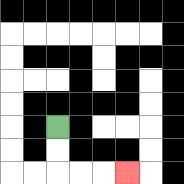{'start': '[2, 5]', 'end': '[5, 7]', 'path_directions': 'D,D,R,R,R', 'path_coordinates': '[[2, 5], [2, 6], [2, 7], [3, 7], [4, 7], [5, 7]]'}